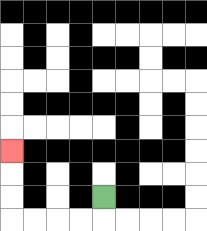{'start': '[4, 8]', 'end': '[0, 6]', 'path_directions': 'D,L,L,L,L,U,U,U', 'path_coordinates': '[[4, 8], [4, 9], [3, 9], [2, 9], [1, 9], [0, 9], [0, 8], [0, 7], [0, 6]]'}